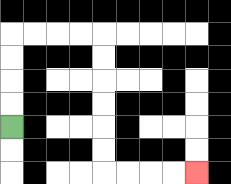{'start': '[0, 5]', 'end': '[8, 7]', 'path_directions': 'U,U,U,U,R,R,R,R,D,D,D,D,D,D,R,R,R,R', 'path_coordinates': '[[0, 5], [0, 4], [0, 3], [0, 2], [0, 1], [1, 1], [2, 1], [3, 1], [4, 1], [4, 2], [4, 3], [4, 4], [4, 5], [4, 6], [4, 7], [5, 7], [6, 7], [7, 7], [8, 7]]'}